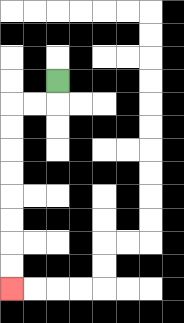{'start': '[2, 3]', 'end': '[0, 12]', 'path_directions': 'D,L,L,D,D,D,D,D,D,D,D', 'path_coordinates': '[[2, 3], [2, 4], [1, 4], [0, 4], [0, 5], [0, 6], [0, 7], [0, 8], [0, 9], [0, 10], [0, 11], [0, 12]]'}